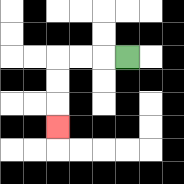{'start': '[5, 2]', 'end': '[2, 5]', 'path_directions': 'L,L,L,D,D,D', 'path_coordinates': '[[5, 2], [4, 2], [3, 2], [2, 2], [2, 3], [2, 4], [2, 5]]'}